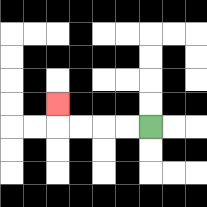{'start': '[6, 5]', 'end': '[2, 4]', 'path_directions': 'L,L,L,L,U', 'path_coordinates': '[[6, 5], [5, 5], [4, 5], [3, 5], [2, 5], [2, 4]]'}